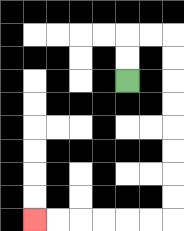{'start': '[5, 3]', 'end': '[1, 9]', 'path_directions': 'U,U,R,R,D,D,D,D,D,D,D,D,L,L,L,L,L,L', 'path_coordinates': '[[5, 3], [5, 2], [5, 1], [6, 1], [7, 1], [7, 2], [7, 3], [7, 4], [7, 5], [7, 6], [7, 7], [7, 8], [7, 9], [6, 9], [5, 9], [4, 9], [3, 9], [2, 9], [1, 9]]'}